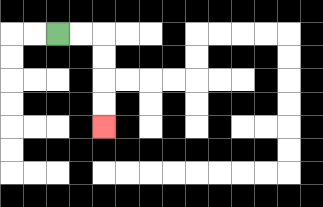{'start': '[2, 1]', 'end': '[4, 5]', 'path_directions': 'R,R,D,D,D,D', 'path_coordinates': '[[2, 1], [3, 1], [4, 1], [4, 2], [4, 3], [4, 4], [4, 5]]'}